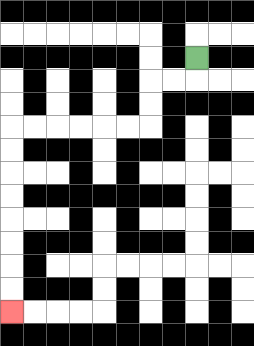{'start': '[8, 2]', 'end': '[0, 13]', 'path_directions': 'D,L,L,D,D,L,L,L,L,L,L,D,D,D,D,D,D,D,D', 'path_coordinates': '[[8, 2], [8, 3], [7, 3], [6, 3], [6, 4], [6, 5], [5, 5], [4, 5], [3, 5], [2, 5], [1, 5], [0, 5], [0, 6], [0, 7], [0, 8], [0, 9], [0, 10], [0, 11], [0, 12], [0, 13]]'}